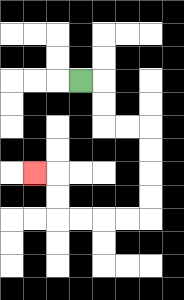{'start': '[3, 3]', 'end': '[1, 7]', 'path_directions': 'R,D,D,R,R,D,D,D,D,L,L,L,L,U,U,L', 'path_coordinates': '[[3, 3], [4, 3], [4, 4], [4, 5], [5, 5], [6, 5], [6, 6], [6, 7], [6, 8], [6, 9], [5, 9], [4, 9], [3, 9], [2, 9], [2, 8], [2, 7], [1, 7]]'}